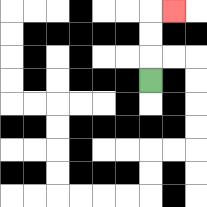{'start': '[6, 3]', 'end': '[7, 0]', 'path_directions': 'U,U,U,R', 'path_coordinates': '[[6, 3], [6, 2], [6, 1], [6, 0], [7, 0]]'}